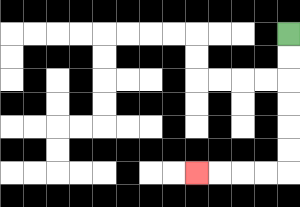{'start': '[12, 1]', 'end': '[8, 7]', 'path_directions': 'D,D,D,D,D,D,L,L,L,L', 'path_coordinates': '[[12, 1], [12, 2], [12, 3], [12, 4], [12, 5], [12, 6], [12, 7], [11, 7], [10, 7], [9, 7], [8, 7]]'}